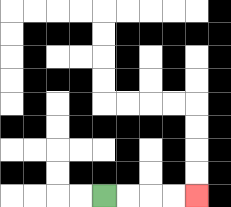{'start': '[4, 8]', 'end': '[8, 8]', 'path_directions': 'R,R,R,R', 'path_coordinates': '[[4, 8], [5, 8], [6, 8], [7, 8], [8, 8]]'}